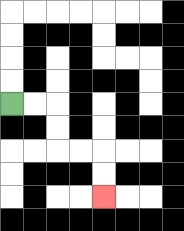{'start': '[0, 4]', 'end': '[4, 8]', 'path_directions': 'R,R,D,D,R,R,D,D', 'path_coordinates': '[[0, 4], [1, 4], [2, 4], [2, 5], [2, 6], [3, 6], [4, 6], [4, 7], [4, 8]]'}